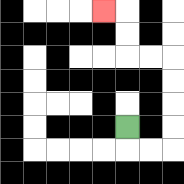{'start': '[5, 5]', 'end': '[4, 0]', 'path_directions': 'D,R,R,U,U,U,U,L,L,U,U,L', 'path_coordinates': '[[5, 5], [5, 6], [6, 6], [7, 6], [7, 5], [7, 4], [7, 3], [7, 2], [6, 2], [5, 2], [5, 1], [5, 0], [4, 0]]'}